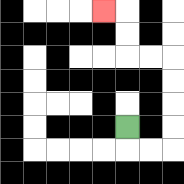{'start': '[5, 5]', 'end': '[4, 0]', 'path_directions': 'D,R,R,U,U,U,U,L,L,U,U,L', 'path_coordinates': '[[5, 5], [5, 6], [6, 6], [7, 6], [7, 5], [7, 4], [7, 3], [7, 2], [6, 2], [5, 2], [5, 1], [5, 0], [4, 0]]'}